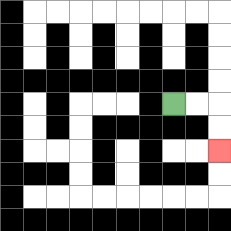{'start': '[7, 4]', 'end': '[9, 6]', 'path_directions': 'R,R,D,D', 'path_coordinates': '[[7, 4], [8, 4], [9, 4], [9, 5], [9, 6]]'}